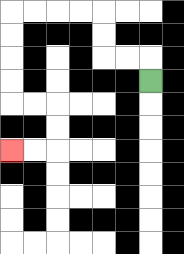{'start': '[6, 3]', 'end': '[0, 6]', 'path_directions': 'U,L,L,U,U,L,L,L,L,D,D,D,D,R,R,D,D,L,L', 'path_coordinates': '[[6, 3], [6, 2], [5, 2], [4, 2], [4, 1], [4, 0], [3, 0], [2, 0], [1, 0], [0, 0], [0, 1], [0, 2], [0, 3], [0, 4], [1, 4], [2, 4], [2, 5], [2, 6], [1, 6], [0, 6]]'}